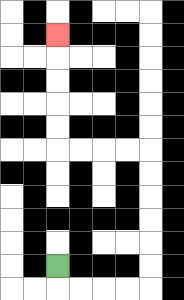{'start': '[2, 11]', 'end': '[2, 1]', 'path_directions': 'D,R,R,R,R,U,U,U,U,U,U,L,L,L,L,U,U,U,U,U', 'path_coordinates': '[[2, 11], [2, 12], [3, 12], [4, 12], [5, 12], [6, 12], [6, 11], [6, 10], [6, 9], [6, 8], [6, 7], [6, 6], [5, 6], [4, 6], [3, 6], [2, 6], [2, 5], [2, 4], [2, 3], [2, 2], [2, 1]]'}